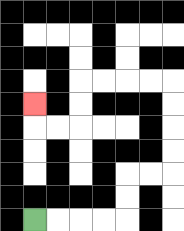{'start': '[1, 9]', 'end': '[1, 4]', 'path_directions': 'R,R,R,R,U,U,R,R,U,U,U,U,L,L,L,L,D,D,L,L,U', 'path_coordinates': '[[1, 9], [2, 9], [3, 9], [4, 9], [5, 9], [5, 8], [5, 7], [6, 7], [7, 7], [7, 6], [7, 5], [7, 4], [7, 3], [6, 3], [5, 3], [4, 3], [3, 3], [3, 4], [3, 5], [2, 5], [1, 5], [1, 4]]'}